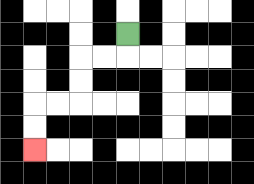{'start': '[5, 1]', 'end': '[1, 6]', 'path_directions': 'D,L,L,D,D,L,L,D,D', 'path_coordinates': '[[5, 1], [5, 2], [4, 2], [3, 2], [3, 3], [3, 4], [2, 4], [1, 4], [1, 5], [1, 6]]'}